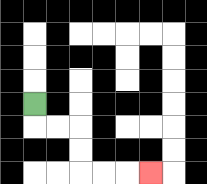{'start': '[1, 4]', 'end': '[6, 7]', 'path_directions': 'D,R,R,D,D,R,R,R', 'path_coordinates': '[[1, 4], [1, 5], [2, 5], [3, 5], [3, 6], [3, 7], [4, 7], [5, 7], [6, 7]]'}